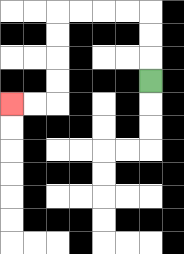{'start': '[6, 3]', 'end': '[0, 4]', 'path_directions': 'U,U,U,L,L,L,L,D,D,D,D,L,L', 'path_coordinates': '[[6, 3], [6, 2], [6, 1], [6, 0], [5, 0], [4, 0], [3, 0], [2, 0], [2, 1], [2, 2], [2, 3], [2, 4], [1, 4], [0, 4]]'}